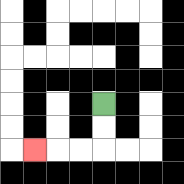{'start': '[4, 4]', 'end': '[1, 6]', 'path_directions': 'D,D,L,L,L', 'path_coordinates': '[[4, 4], [4, 5], [4, 6], [3, 6], [2, 6], [1, 6]]'}